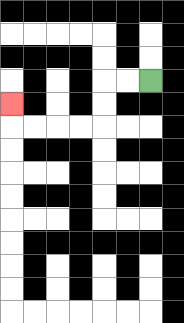{'start': '[6, 3]', 'end': '[0, 4]', 'path_directions': 'L,L,D,D,L,L,L,L,U', 'path_coordinates': '[[6, 3], [5, 3], [4, 3], [4, 4], [4, 5], [3, 5], [2, 5], [1, 5], [0, 5], [0, 4]]'}